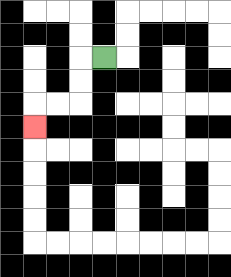{'start': '[4, 2]', 'end': '[1, 5]', 'path_directions': 'L,D,D,L,L,D', 'path_coordinates': '[[4, 2], [3, 2], [3, 3], [3, 4], [2, 4], [1, 4], [1, 5]]'}